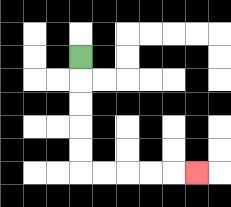{'start': '[3, 2]', 'end': '[8, 7]', 'path_directions': 'D,D,D,D,D,R,R,R,R,R', 'path_coordinates': '[[3, 2], [3, 3], [3, 4], [3, 5], [3, 6], [3, 7], [4, 7], [5, 7], [6, 7], [7, 7], [8, 7]]'}